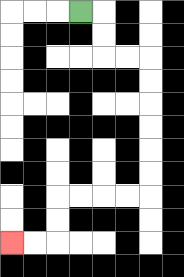{'start': '[3, 0]', 'end': '[0, 10]', 'path_directions': 'R,D,D,R,R,D,D,D,D,D,D,L,L,L,L,D,D,L,L', 'path_coordinates': '[[3, 0], [4, 0], [4, 1], [4, 2], [5, 2], [6, 2], [6, 3], [6, 4], [6, 5], [6, 6], [6, 7], [6, 8], [5, 8], [4, 8], [3, 8], [2, 8], [2, 9], [2, 10], [1, 10], [0, 10]]'}